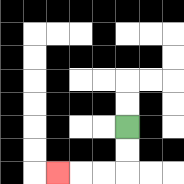{'start': '[5, 5]', 'end': '[2, 7]', 'path_directions': 'D,D,L,L,L', 'path_coordinates': '[[5, 5], [5, 6], [5, 7], [4, 7], [3, 7], [2, 7]]'}